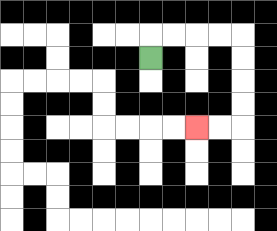{'start': '[6, 2]', 'end': '[8, 5]', 'path_directions': 'U,R,R,R,R,D,D,D,D,L,L', 'path_coordinates': '[[6, 2], [6, 1], [7, 1], [8, 1], [9, 1], [10, 1], [10, 2], [10, 3], [10, 4], [10, 5], [9, 5], [8, 5]]'}